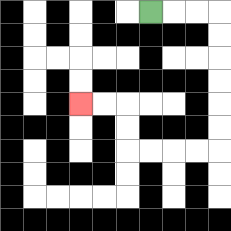{'start': '[6, 0]', 'end': '[3, 4]', 'path_directions': 'R,R,R,D,D,D,D,D,D,L,L,L,L,U,U,L,L', 'path_coordinates': '[[6, 0], [7, 0], [8, 0], [9, 0], [9, 1], [9, 2], [9, 3], [9, 4], [9, 5], [9, 6], [8, 6], [7, 6], [6, 6], [5, 6], [5, 5], [5, 4], [4, 4], [3, 4]]'}